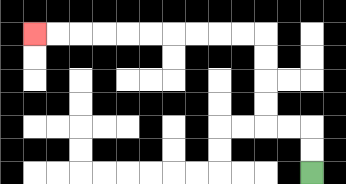{'start': '[13, 7]', 'end': '[1, 1]', 'path_directions': 'U,U,L,L,U,U,U,U,L,L,L,L,L,L,L,L,L,L', 'path_coordinates': '[[13, 7], [13, 6], [13, 5], [12, 5], [11, 5], [11, 4], [11, 3], [11, 2], [11, 1], [10, 1], [9, 1], [8, 1], [7, 1], [6, 1], [5, 1], [4, 1], [3, 1], [2, 1], [1, 1]]'}